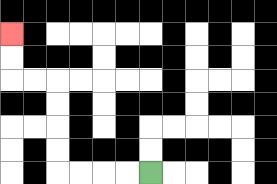{'start': '[6, 7]', 'end': '[0, 1]', 'path_directions': 'L,L,L,L,U,U,U,U,L,L,U,U', 'path_coordinates': '[[6, 7], [5, 7], [4, 7], [3, 7], [2, 7], [2, 6], [2, 5], [2, 4], [2, 3], [1, 3], [0, 3], [0, 2], [0, 1]]'}